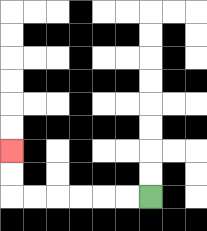{'start': '[6, 8]', 'end': '[0, 6]', 'path_directions': 'L,L,L,L,L,L,U,U', 'path_coordinates': '[[6, 8], [5, 8], [4, 8], [3, 8], [2, 8], [1, 8], [0, 8], [0, 7], [0, 6]]'}